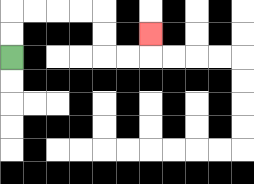{'start': '[0, 2]', 'end': '[6, 1]', 'path_directions': 'U,U,R,R,R,R,D,D,R,R,U', 'path_coordinates': '[[0, 2], [0, 1], [0, 0], [1, 0], [2, 0], [3, 0], [4, 0], [4, 1], [4, 2], [5, 2], [6, 2], [6, 1]]'}